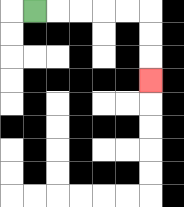{'start': '[1, 0]', 'end': '[6, 3]', 'path_directions': 'R,R,R,R,R,D,D,D', 'path_coordinates': '[[1, 0], [2, 0], [3, 0], [4, 0], [5, 0], [6, 0], [6, 1], [6, 2], [6, 3]]'}